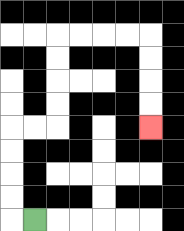{'start': '[1, 9]', 'end': '[6, 5]', 'path_directions': 'L,U,U,U,U,R,R,U,U,U,U,R,R,R,R,D,D,D,D', 'path_coordinates': '[[1, 9], [0, 9], [0, 8], [0, 7], [0, 6], [0, 5], [1, 5], [2, 5], [2, 4], [2, 3], [2, 2], [2, 1], [3, 1], [4, 1], [5, 1], [6, 1], [6, 2], [6, 3], [6, 4], [6, 5]]'}